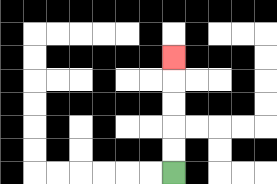{'start': '[7, 7]', 'end': '[7, 2]', 'path_directions': 'U,U,U,U,U', 'path_coordinates': '[[7, 7], [7, 6], [7, 5], [7, 4], [7, 3], [7, 2]]'}